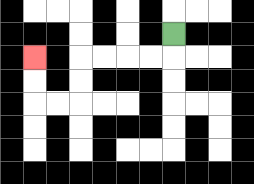{'start': '[7, 1]', 'end': '[1, 2]', 'path_directions': 'D,L,L,L,L,D,D,L,L,U,U', 'path_coordinates': '[[7, 1], [7, 2], [6, 2], [5, 2], [4, 2], [3, 2], [3, 3], [3, 4], [2, 4], [1, 4], [1, 3], [1, 2]]'}